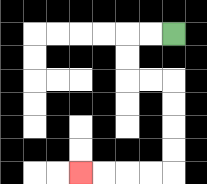{'start': '[7, 1]', 'end': '[3, 7]', 'path_directions': 'L,L,D,D,R,R,D,D,D,D,L,L,L,L', 'path_coordinates': '[[7, 1], [6, 1], [5, 1], [5, 2], [5, 3], [6, 3], [7, 3], [7, 4], [7, 5], [7, 6], [7, 7], [6, 7], [5, 7], [4, 7], [3, 7]]'}